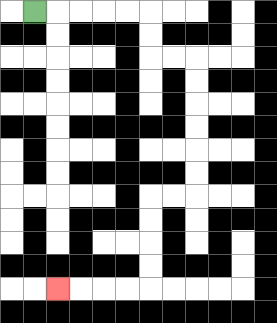{'start': '[1, 0]', 'end': '[2, 12]', 'path_directions': 'R,R,R,R,R,D,D,R,R,D,D,D,D,D,D,L,L,D,D,D,D,L,L,L,L', 'path_coordinates': '[[1, 0], [2, 0], [3, 0], [4, 0], [5, 0], [6, 0], [6, 1], [6, 2], [7, 2], [8, 2], [8, 3], [8, 4], [8, 5], [8, 6], [8, 7], [8, 8], [7, 8], [6, 8], [6, 9], [6, 10], [6, 11], [6, 12], [5, 12], [4, 12], [3, 12], [2, 12]]'}